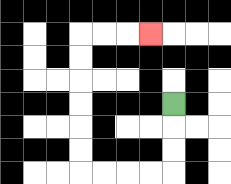{'start': '[7, 4]', 'end': '[6, 1]', 'path_directions': 'D,D,D,L,L,L,L,U,U,U,U,U,U,R,R,R', 'path_coordinates': '[[7, 4], [7, 5], [7, 6], [7, 7], [6, 7], [5, 7], [4, 7], [3, 7], [3, 6], [3, 5], [3, 4], [3, 3], [3, 2], [3, 1], [4, 1], [5, 1], [6, 1]]'}